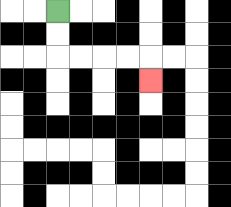{'start': '[2, 0]', 'end': '[6, 3]', 'path_directions': 'D,D,R,R,R,R,D', 'path_coordinates': '[[2, 0], [2, 1], [2, 2], [3, 2], [4, 2], [5, 2], [6, 2], [6, 3]]'}